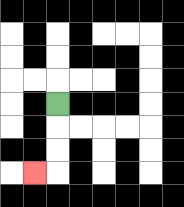{'start': '[2, 4]', 'end': '[1, 7]', 'path_directions': 'D,D,D,L', 'path_coordinates': '[[2, 4], [2, 5], [2, 6], [2, 7], [1, 7]]'}